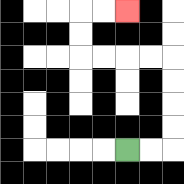{'start': '[5, 6]', 'end': '[5, 0]', 'path_directions': 'R,R,U,U,U,U,L,L,L,L,U,U,R,R', 'path_coordinates': '[[5, 6], [6, 6], [7, 6], [7, 5], [7, 4], [7, 3], [7, 2], [6, 2], [5, 2], [4, 2], [3, 2], [3, 1], [3, 0], [4, 0], [5, 0]]'}